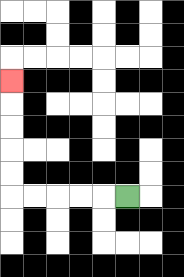{'start': '[5, 8]', 'end': '[0, 3]', 'path_directions': 'L,L,L,L,L,U,U,U,U,U', 'path_coordinates': '[[5, 8], [4, 8], [3, 8], [2, 8], [1, 8], [0, 8], [0, 7], [0, 6], [0, 5], [0, 4], [0, 3]]'}